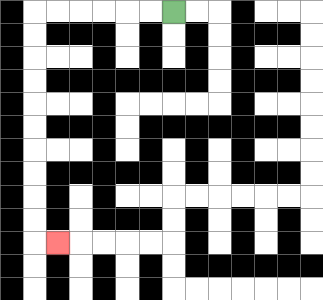{'start': '[7, 0]', 'end': '[2, 10]', 'path_directions': 'L,L,L,L,L,L,D,D,D,D,D,D,D,D,D,D,R', 'path_coordinates': '[[7, 0], [6, 0], [5, 0], [4, 0], [3, 0], [2, 0], [1, 0], [1, 1], [1, 2], [1, 3], [1, 4], [1, 5], [1, 6], [1, 7], [1, 8], [1, 9], [1, 10], [2, 10]]'}